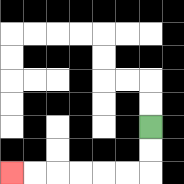{'start': '[6, 5]', 'end': '[0, 7]', 'path_directions': 'D,D,L,L,L,L,L,L', 'path_coordinates': '[[6, 5], [6, 6], [6, 7], [5, 7], [4, 7], [3, 7], [2, 7], [1, 7], [0, 7]]'}